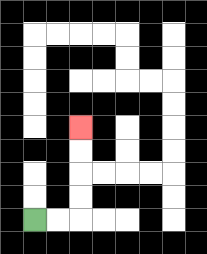{'start': '[1, 9]', 'end': '[3, 5]', 'path_directions': 'R,R,U,U,U,U', 'path_coordinates': '[[1, 9], [2, 9], [3, 9], [3, 8], [3, 7], [3, 6], [3, 5]]'}